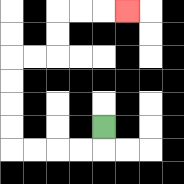{'start': '[4, 5]', 'end': '[5, 0]', 'path_directions': 'D,L,L,L,L,U,U,U,U,R,R,U,U,R,R,R', 'path_coordinates': '[[4, 5], [4, 6], [3, 6], [2, 6], [1, 6], [0, 6], [0, 5], [0, 4], [0, 3], [0, 2], [1, 2], [2, 2], [2, 1], [2, 0], [3, 0], [4, 0], [5, 0]]'}